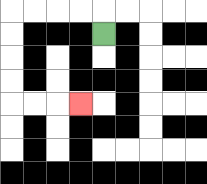{'start': '[4, 1]', 'end': '[3, 4]', 'path_directions': 'U,L,L,L,L,D,D,D,D,R,R,R', 'path_coordinates': '[[4, 1], [4, 0], [3, 0], [2, 0], [1, 0], [0, 0], [0, 1], [0, 2], [0, 3], [0, 4], [1, 4], [2, 4], [3, 4]]'}